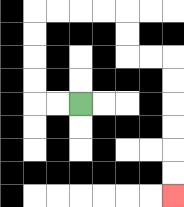{'start': '[3, 4]', 'end': '[7, 8]', 'path_directions': 'L,L,U,U,U,U,R,R,R,R,D,D,R,R,D,D,D,D,D,D', 'path_coordinates': '[[3, 4], [2, 4], [1, 4], [1, 3], [1, 2], [1, 1], [1, 0], [2, 0], [3, 0], [4, 0], [5, 0], [5, 1], [5, 2], [6, 2], [7, 2], [7, 3], [7, 4], [7, 5], [7, 6], [7, 7], [7, 8]]'}